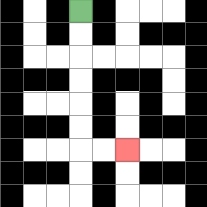{'start': '[3, 0]', 'end': '[5, 6]', 'path_directions': 'D,D,D,D,D,D,R,R', 'path_coordinates': '[[3, 0], [3, 1], [3, 2], [3, 3], [3, 4], [3, 5], [3, 6], [4, 6], [5, 6]]'}